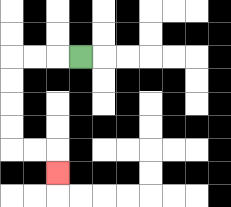{'start': '[3, 2]', 'end': '[2, 7]', 'path_directions': 'L,L,L,D,D,D,D,R,R,D', 'path_coordinates': '[[3, 2], [2, 2], [1, 2], [0, 2], [0, 3], [0, 4], [0, 5], [0, 6], [1, 6], [2, 6], [2, 7]]'}